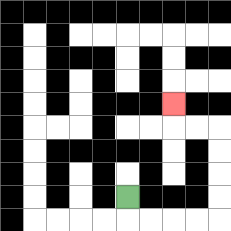{'start': '[5, 8]', 'end': '[7, 4]', 'path_directions': 'D,R,R,R,R,U,U,U,U,L,L,U', 'path_coordinates': '[[5, 8], [5, 9], [6, 9], [7, 9], [8, 9], [9, 9], [9, 8], [9, 7], [9, 6], [9, 5], [8, 5], [7, 5], [7, 4]]'}